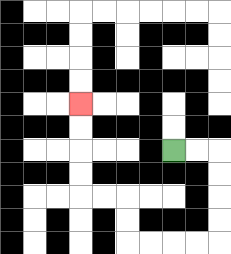{'start': '[7, 6]', 'end': '[3, 4]', 'path_directions': 'R,R,D,D,D,D,L,L,L,L,U,U,L,L,U,U,U,U', 'path_coordinates': '[[7, 6], [8, 6], [9, 6], [9, 7], [9, 8], [9, 9], [9, 10], [8, 10], [7, 10], [6, 10], [5, 10], [5, 9], [5, 8], [4, 8], [3, 8], [3, 7], [3, 6], [3, 5], [3, 4]]'}